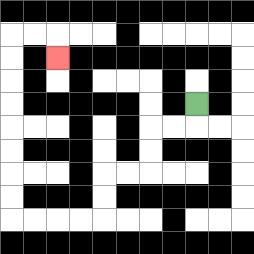{'start': '[8, 4]', 'end': '[2, 2]', 'path_directions': 'D,L,L,D,D,L,L,D,D,L,L,L,L,U,U,U,U,U,U,U,U,R,R,D', 'path_coordinates': '[[8, 4], [8, 5], [7, 5], [6, 5], [6, 6], [6, 7], [5, 7], [4, 7], [4, 8], [4, 9], [3, 9], [2, 9], [1, 9], [0, 9], [0, 8], [0, 7], [0, 6], [0, 5], [0, 4], [0, 3], [0, 2], [0, 1], [1, 1], [2, 1], [2, 2]]'}